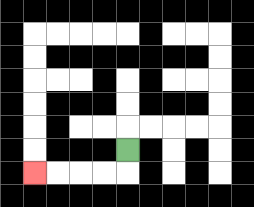{'start': '[5, 6]', 'end': '[1, 7]', 'path_directions': 'D,L,L,L,L', 'path_coordinates': '[[5, 6], [5, 7], [4, 7], [3, 7], [2, 7], [1, 7]]'}